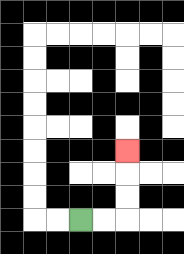{'start': '[3, 9]', 'end': '[5, 6]', 'path_directions': 'R,R,U,U,U', 'path_coordinates': '[[3, 9], [4, 9], [5, 9], [5, 8], [5, 7], [5, 6]]'}